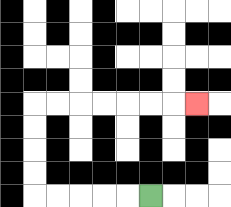{'start': '[6, 8]', 'end': '[8, 4]', 'path_directions': 'L,L,L,L,L,U,U,U,U,R,R,R,R,R,R,R', 'path_coordinates': '[[6, 8], [5, 8], [4, 8], [3, 8], [2, 8], [1, 8], [1, 7], [1, 6], [1, 5], [1, 4], [2, 4], [3, 4], [4, 4], [5, 4], [6, 4], [7, 4], [8, 4]]'}